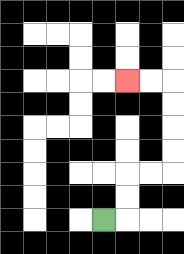{'start': '[4, 9]', 'end': '[5, 3]', 'path_directions': 'R,U,U,R,R,U,U,U,U,L,L', 'path_coordinates': '[[4, 9], [5, 9], [5, 8], [5, 7], [6, 7], [7, 7], [7, 6], [7, 5], [7, 4], [7, 3], [6, 3], [5, 3]]'}